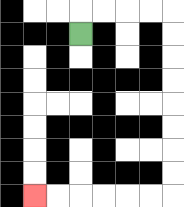{'start': '[3, 1]', 'end': '[1, 8]', 'path_directions': 'U,R,R,R,R,D,D,D,D,D,D,D,D,L,L,L,L,L,L', 'path_coordinates': '[[3, 1], [3, 0], [4, 0], [5, 0], [6, 0], [7, 0], [7, 1], [7, 2], [7, 3], [7, 4], [7, 5], [7, 6], [7, 7], [7, 8], [6, 8], [5, 8], [4, 8], [3, 8], [2, 8], [1, 8]]'}